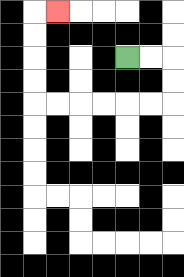{'start': '[5, 2]', 'end': '[2, 0]', 'path_directions': 'R,R,D,D,L,L,L,L,L,L,U,U,U,U,R', 'path_coordinates': '[[5, 2], [6, 2], [7, 2], [7, 3], [7, 4], [6, 4], [5, 4], [4, 4], [3, 4], [2, 4], [1, 4], [1, 3], [1, 2], [1, 1], [1, 0], [2, 0]]'}